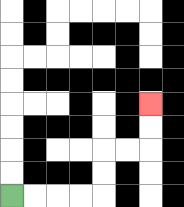{'start': '[0, 8]', 'end': '[6, 4]', 'path_directions': 'R,R,R,R,U,U,R,R,U,U', 'path_coordinates': '[[0, 8], [1, 8], [2, 8], [3, 8], [4, 8], [4, 7], [4, 6], [5, 6], [6, 6], [6, 5], [6, 4]]'}